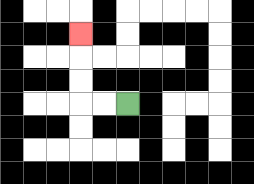{'start': '[5, 4]', 'end': '[3, 1]', 'path_directions': 'L,L,U,U,U', 'path_coordinates': '[[5, 4], [4, 4], [3, 4], [3, 3], [3, 2], [3, 1]]'}